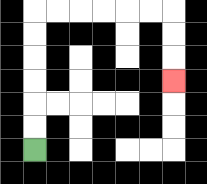{'start': '[1, 6]', 'end': '[7, 3]', 'path_directions': 'U,U,U,U,U,U,R,R,R,R,R,R,D,D,D', 'path_coordinates': '[[1, 6], [1, 5], [1, 4], [1, 3], [1, 2], [1, 1], [1, 0], [2, 0], [3, 0], [4, 0], [5, 0], [6, 0], [7, 0], [7, 1], [7, 2], [7, 3]]'}